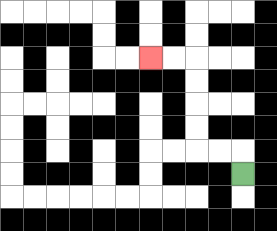{'start': '[10, 7]', 'end': '[6, 2]', 'path_directions': 'U,L,L,U,U,U,U,L,L', 'path_coordinates': '[[10, 7], [10, 6], [9, 6], [8, 6], [8, 5], [8, 4], [8, 3], [8, 2], [7, 2], [6, 2]]'}